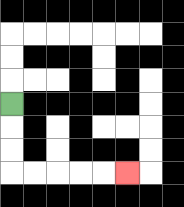{'start': '[0, 4]', 'end': '[5, 7]', 'path_directions': 'D,D,D,R,R,R,R,R', 'path_coordinates': '[[0, 4], [0, 5], [0, 6], [0, 7], [1, 7], [2, 7], [3, 7], [4, 7], [5, 7]]'}